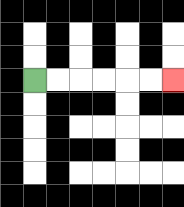{'start': '[1, 3]', 'end': '[7, 3]', 'path_directions': 'R,R,R,R,R,R', 'path_coordinates': '[[1, 3], [2, 3], [3, 3], [4, 3], [5, 3], [6, 3], [7, 3]]'}